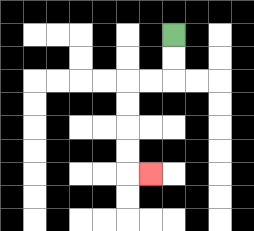{'start': '[7, 1]', 'end': '[6, 7]', 'path_directions': 'D,D,L,L,D,D,D,D,R', 'path_coordinates': '[[7, 1], [7, 2], [7, 3], [6, 3], [5, 3], [5, 4], [5, 5], [5, 6], [5, 7], [6, 7]]'}